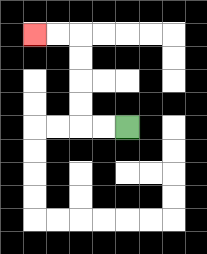{'start': '[5, 5]', 'end': '[1, 1]', 'path_directions': 'L,L,U,U,U,U,L,L', 'path_coordinates': '[[5, 5], [4, 5], [3, 5], [3, 4], [3, 3], [3, 2], [3, 1], [2, 1], [1, 1]]'}